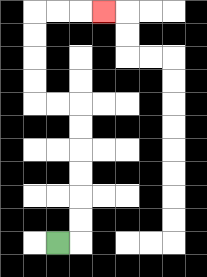{'start': '[2, 10]', 'end': '[4, 0]', 'path_directions': 'R,U,U,U,U,U,U,L,L,U,U,U,U,R,R,R', 'path_coordinates': '[[2, 10], [3, 10], [3, 9], [3, 8], [3, 7], [3, 6], [3, 5], [3, 4], [2, 4], [1, 4], [1, 3], [1, 2], [1, 1], [1, 0], [2, 0], [3, 0], [4, 0]]'}